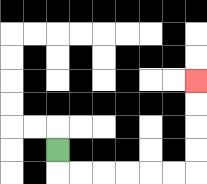{'start': '[2, 6]', 'end': '[8, 3]', 'path_directions': 'D,R,R,R,R,R,R,U,U,U,U', 'path_coordinates': '[[2, 6], [2, 7], [3, 7], [4, 7], [5, 7], [6, 7], [7, 7], [8, 7], [8, 6], [8, 5], [8, 4], [8, 3]]'}